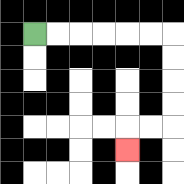{'start': '[1, 1]', 'end': '[5, 6]', 'path_directions': 'R,R,R,R,R,R,D,D,D,D,L,L,D', 'path_coordinates': '[[1, 1], [2, 1], [3, 1], [4, 1], [5, 1], [6, 1], [7, 1], [7, 2], [7, 3], [7, 4], [7, 5], [6, 5], [5, 5], [5, 6]]'}